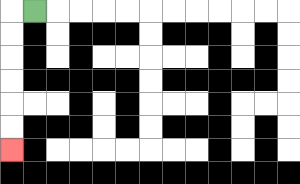{'start': '[1, 0]', 'end': '[0, 6]', 'path_directions': 'L,D,D,D,D,D,D', 'path_coordinates': '[[1, 0], [0, 0], [0, 1], [0, 2], [0, 3], [0, 4], [0, 5], [0, 6]]'}